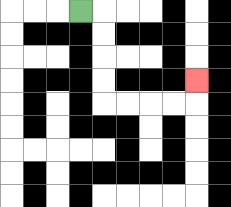{'start': '[3, 0]', 'end': '[8, 3]', 'path_directions': 'R,D,D,D,D,R,R,R,R,U', 'path_coordinates': '[[3, 0], [4, 0], [4, 1], [4, 2], [4, 3], [4, 4], [5, 4], [6, 4], [7, 4], [8, 4], [8, 3]]'}